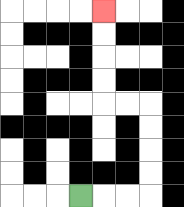{'start': '[3, 8]', 'end': '[4, 0]', 'path_directions': 'R,R,R,U,U,U,U,L,L,U,U,U,U', 'path_coordinates': '[[3, 8], [4, 8], [5, 8], [6, 8], [6, 7], [6, 6], [6, 5], [6, 4], [5, 4], [4, 4], [4, 3], [4, 2], [4, 1], [4, 0]]'}